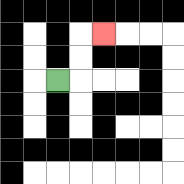{'start': '[2, 3]', 'end': '[4, 1]', 'path_directions': 'R,U,U,R', 'path_coordinates': '[[2, 3], [3, 3], [3, 2], [3, 1], [4, 1]]'}